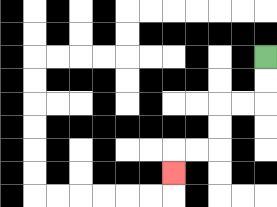{'start': '[11, 2]', 'end': '[7, 7]', 'path_directions': 'D,D,L,L,D,D,L,L,D', 'path_coordinates': '[[11, 2], [11, 3], [11, 4], [10, 4], [9, 4], [9, 5], [9, 6], [8, 6], [7, 6], [7, 7]]'}